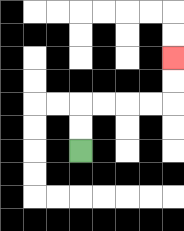{'start': '[3, 6]', 'end': '[7, 2]', 'path_directions': 'U,U,R,R,R,R,U,U', 'path_coordinates': '[[3, 6], [3, 5], [3, 4], [4, 4], [5, 4], [6, 4], [7, 4], [7, 3], [7, 2]]'}